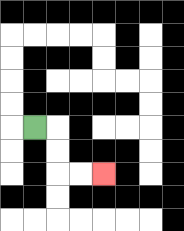{'start': '[1, 5]', 'end': '[4, 7]', 'path_directions': 'R,D,D,R,R', 'path_coordinates': '[[1, 5], [2, 5], [2, 6], [2, 7], [3, 7], [4, 7]]'}